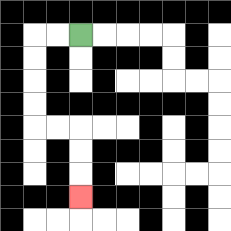{'start': '[3, 1]', 'end': '[3, 8]', 'path_directions': 'L,L,D,D,D,D,R,R,D,D,D', 'path_coordinates': '[[3, 1], [2, 1], [1, 1], [1, 2], [1, 3], [1, 4], [1, 5], [2, 5], [3, 5], [3, 6], [3, 7], [3, 8]]'}